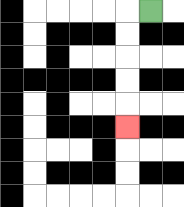{'start': '[6, 0]', 'end': '[5, 5]', 'path_directions': 'L,D,D,D,D,D', 'path_coordinates': '[[6, 0], [5, 0], [5, 1], [5, 2], [5, 3], [5, 4], [5, 5]]'}